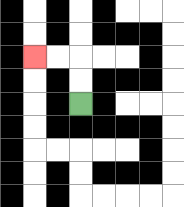{'start': '[3, 4]', 'end': '[1, 2]', 'path_directions': 'U,U,L,L', 'path_coordinates': '[[3, 4], [3, 3], [3, 2], [2, 2], [1, 2]]'}